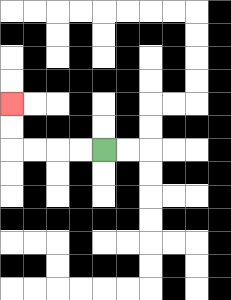{'start': '[4, 6]', 'end': '[0, 4]', 'path_directions': 'L,L,L,L,U,U', 'path_coordinates': '[[4, 6], [3, 6], [2, 6], [1, 6], [0, 6], [0, 5], [0, 4]]'}